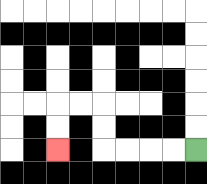{'start': '[8, 6]', 'end': '[2, 6]', 'path_directions': 'L,L,L,L,U,U,L,L,D,D', 'path_coordinates': '[[8, 6], [7, 6], [6, 6], [5, 6], [4, 6], [4, 5], [4, 4], [3, 4], [2, 4], [2, 5], [2, 6]]'}